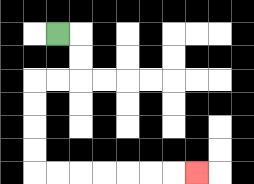{'start': '[2, 1]', 'end': '[8, 7]', 'path_directions': 'R,D,D,L,L,D,D,D,D,R,R,R,R,R,R,R', 'path_coordinates': '[[2, 1], [3, 1], [3, 2], [3, 3], [2, 3], [1, 3], [1, 4], [1, 5], [1, 6], [1, 7], [2, 7], [3, 7], [4, 7], [5, 7], [6, 7], [7, 7], [8, 7]]'}